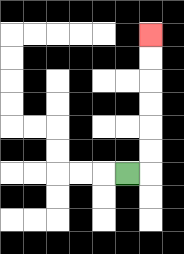{'start': '[5, 7]', 'end': '[6, 1]', 'path_directions': 'R,U,U,U,U,U,U', 'path_coordinates': '[[5, 7], [6, 7], [6, 6], [6, 5], [6, 4], [6, 3], [6, 2], [6, 1]]'}